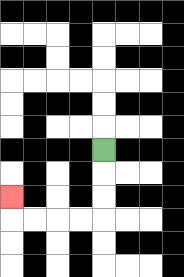{'start': '[4, 6]', 'end': '[0, 8]', 'path_directions': 'D,D,D,L,L,L,L,U', 'path_coordinates': '[[4, 6], [4, 7], [4, 8], [4, 9], [3, 9], [2, 9], [1, 9], [0, 9], [0, 8]]'}